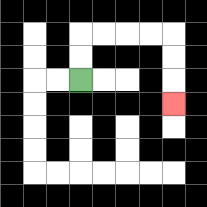{'start': '[3, 3]', 'end': '[7, 4]', 'path_directions': 'U,U,R,R,R,R,D,D,D', 'path_coordinates': '[[3, 3], [3, 2], [3, 1], [4, 1], [5, 1], [6, 1], [7, 1], [7, 2], [7, 3], [7, 4]]'}